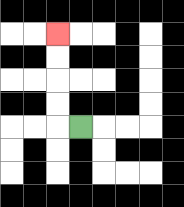{'start': '[3, 5]', 'end': '[2, 1]', 'path_directions': 'L,U,U,U,U', 'path_coordinates': '[[3, 5], [2, 5], [2, 4], [2, 3], [2, 2], [2, 1]]'}